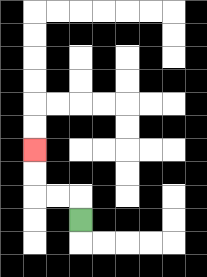{'start': '[3, 9]', 'end': '[1, 6]', 'path_directions': 'U,L,L,U,U', 'path_coordinates': '[[3, 9], [3, 8], [2, 8], [1, 8], [1, 7], [1, 6]]'}